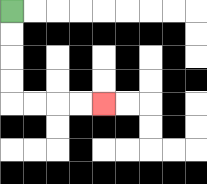{'start': '[0, 0]', 'end': '[4, 4]', 'path_directions': 'D,D,D,D,R,R,R,R', 'path_coordinates': '[[0, 0], [0, 1], [0, 2], [0, 3], [0, 4], [1, 4], [2, 4], [3, 4], [4, 4]]'}